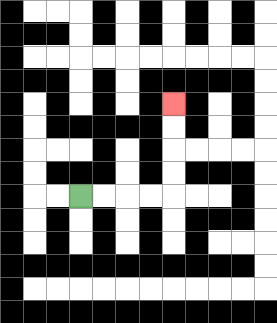{'start': '[3, 8]', 'end': '[7, 4]', 'path_directions': 'R,R,R,R,U,U,U,U', 'path_coordinates': '[[3, 8], [4, 8], [5, 8], [6, 8], [7, 8], [7, 7], [7, 6], [7, 5], [7, 4]]'}